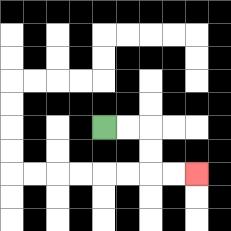{'start': '[4, 5]', 'end': '[8, 7]', 'path_directions': 'R,R,D,D,R,R', 'path_coordinates': '[[4, 5], [5, 5], [6, 5], [6, 6], [6, 7], [7, 7], [8, 7]]'}